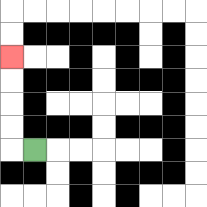{'start': '[1, 6]', 'end': '[0, 2]', 'path_directions': 'L,U,U,U,U', 'path_coordinates': '[[1, 6], [0, 6], [0, 5], [0, 4], [0, 3], [0, 2]]'}